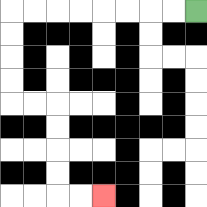{'start': '[8, 0]', 'end': '[4, 8]', 'path_directions': 'L,L,L,L,L,L,L,L,D,D,D,D,R,R,D,D,D,D,R,R', 'path_coordinates': '[[8, 0], [7, 0], [6, 0], [5, 0], [4, 0], [3, 0], [2, 0], [1, 0], [0, 0], [0, 1], [0, 2], [0, 3], [0, 4], [1, 4], [2, 4], [2, 5], [2, 6], [2, 7], [2, 8], [3, 8], [4, 8]]'}